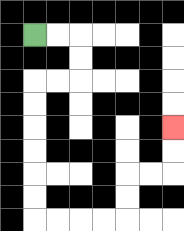{'start': '[1, 1]', 'end': '[7, 5]', 'path_directions': 'R,R,D,D,L,L,D,D,D,D,D,D,R,R,R,R,U,U,R,R,U,U', 'path_coordinates': '[[1, 1], [2, 1], [3, 1], [3, 2], [3, 3], [2, 3], [1, 3], [1, 4], [1, 5], [1, 6], [1, 7], [1, 8], [1, 9], [2, 9], [3, 9], [4, 9], [5, 9], [5, 8], [5, 7], [6, 7], [7, 7], [7, 6], [7, 5]]'}